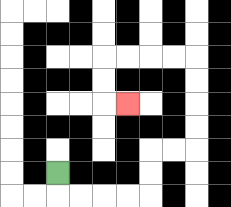{'start': '[2, 7]', 'end': '[5, 4]', 'path_directions': 'D,R,R,R,R,U,U,R,R,U,U,U,U,L,L,L,L,D,D,R', 'path_coordinates': '[[2, 7], [2, 8], [3, 8], [4, 8], [5, 8], [6, 8], [6, 7], [6, 6], [7, 6], [8, 6], [8, 5], [8, 4], [8, 3], [8, 2], [7, 2], [6, 2], [5, 2], [4, 2], [4, 3], [4, 4], [5, 4]]'}